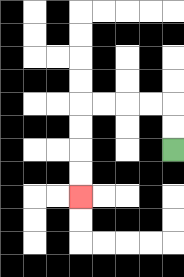{'start': '[7, 6]', 'end': '[3, 8]', 'path_directions': 'U,U,L,L,L,L,D,D,D,D', 'path_coordinates': '[[7, 6], [7, 5], [7, 4], [6, 4], [5, 4], [4, 4], [3, 4], [3, 5], [3, 6], [3, 7], [3, 8]]'}